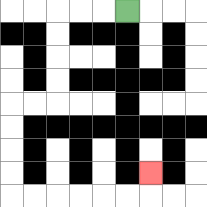{'start': '[5, 0]', 'end': '[6, 7]', 'path_directions': 'L,L,L,D,D,D,D,L,L,D,D,D,D,R,R,R,R,R,R,U', 'path_coordinates': '[[5, 0], [4, 0], [3, 0], [2, 0], [2, 1], [2, 2], [2, 3], [2, 4], [1, 4], [0, 4], [0, 5], [0, 6], [0, 7], [0, 8], [1, 8], [2, 8], [3, 8], [4, 8], [5, 8], [6, 8], [6, 7]]'}